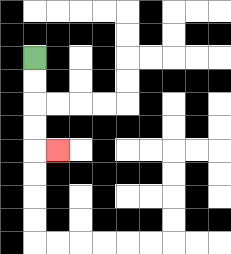{'start': '[1, 2]', 'end': '[2, 6]', 'path_directions': 'D,D,D,D,R', 'path_coordinates': '[[1, 2], [1, 3], [1, 4], [1, 5], [1, 6], [2, 6]]'}